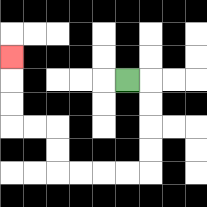{'start': '[5, 3]', 'end': '[0, 2]', 'path_directions': 'R,D,D,D,D,L,L,L,L,U,U,L,L,U,U,U', 'path_coordinates': '[[5, 3], [6, 3], [6, 4], [6, 5], [6, 6], [6, 7], [5, 7], [4, 7], [3, 7], [2, 7], [2, 6], [2, 5], [1, 5], [0, 5], [0, 4], [0, 3], [0, 2]]'}